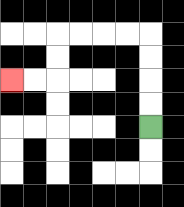{'start': '[6, 5]', 'end': '[0, 3]', 'path_directions': 'U,U,U,U,L,L,L,L,D,D,L,L', 'path_coordinates': '[[6, 5], [6, 4], [6, 3], [6, 2], [6, 1], [5, 1], [4, 1], [3, 1], [2, 1], [2, 2], [2, 3], [1, 3], [0, 3]]'}